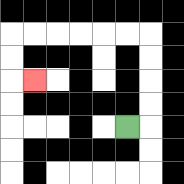{'start': '[5, 5]', 'end': '[1, 3]', 'path_directions': 'R,U,U,U,U,L,L,L,L,L,L,D,D,R', 'path_coordinates': '[[5, 5], [6, 5], [6, 4], [6, 3], [6, 2], [6, 1], [5, 1], [4, 1], [3, 1], [2, 1], [1, 1], [0, 1], [0, 2], [0, 3], [1, 3]]'}